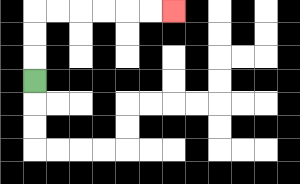{'start': '[1, 3]', 'end': '[7, 0]', 'path_directions': 'U,U,U,R,R,R,R,R,R', 'path_coordinates': '[[1, 3], [1, 2], [1, 1], [1, 0], [2, 0], [3, 0], [4, 0], [5, 0], [6, 0], [7, 0]]'}